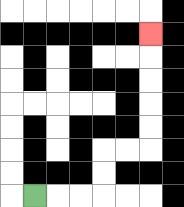{'start': '[1, 8]', 'end': '[6, 1]', 'path_directions': 'R,R,R,U,U,R,R,U,U,U,U,U', 'path_coordinates': '[[1, 8], [2, 8], [3, 8], [4, 8], [4, 7], [4, 6], [5, 6], [6, 6], [6, 5], [6, 4], [6, 3], [6, 2], [6, 1]]'}